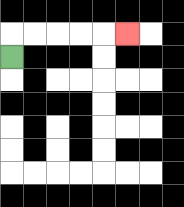{'start': '[0, 2]', 'end': '[5, 1]', 'path_directions': 'U,R,R,R,R,R', 'path_coordinates': '[[0, 2], [0, 1], [1, 1], [2, 1], [3, 1], [4, 1], [5, 1]]'}